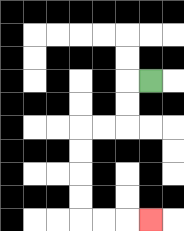{'start': '[6, 3]', 'end': '[6, 9]', 'path_directions': 'L,D,D,L,L,D,D,D,D,R,R,R', 'path_coordinates': '[[6, 3], [5, 3], [5, 4], [5, 5], [4, 5], [3, 5], [3, 6], [3, 7], [3, 8], [3, 9], [4, 9], [5, 9], [6, 9]]'}